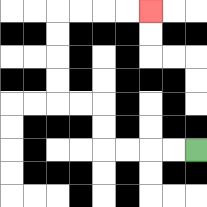{'start': '[8, 6]', 'end': '[6, 0]', 'path_directions': 'L,L,L,L,U,U,L,L,U,U,U,U,R,R,R,R', 'path_coordinates': '[[8, 6], [7, 6], [6, 6], [5, 6], [4, 6], [4, 5], [4, 4], [3, 4], [2, 4], [2, 3], [2, 2], [2, 1], [2, 0], [3, 0], [4, 0], [5, 0], [6, 0]]'}